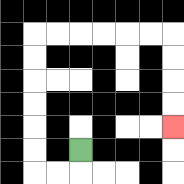{'start': '[3, 6]', 'end': '[7, 5]', 'path_directions': 'D,L,L,U,U,U,U,U,U,R,R,R,R,R,R,D,D,D,D', 'path_coordinates': '[[3, 6], [3, 7], [2, 7], [1, 7], [1, 6], [1, 5], [1, 4], [1, 3], [1, 2], [1, 1], [2, 1], [3, 1], [4, 1], [5, 1], [6, 1], [7, 1], [7, 2], [7, 3], [7, 4], [7, 5]]'}